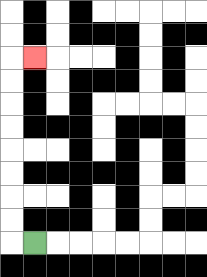{'start': '[1, 10]', 'end': '[1, 2]', 'path_directions': 'L,U,U,U,U,U,U,U,U,R', 'path_coordinates': '[[1, 10], [0, 10], [0, 9], [0, 8], [0, 7], [0, 6], [0, 5], [0, 4], [0, 3], [0, 2], [1, 2]]'}